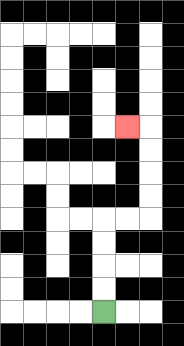{'start': '[4, 13]', 'end': '[5, 5]', 'path_directions': 'U,U,U,U,R,R,U,U,U,U,L', 'path_coordinates': '[[4, 13], [4, 12], [4, 11], [4, 10], [4, 9], [5, 9], [6, 9], [6, 8], [6, 7], [6, 6], [6, 5], [5, 5]]'}